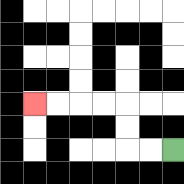{'start': '[7, 6]', 'end': '[1, 4]', 'path_directions': 'L,L,U,U,L,L,L,L', 'path_coordinates': '[[7, 6], [6, 6], [5, 6], [5, 5], [5, 4], [4, 4], [3, 4], [2, 4], [1, 4]]'}